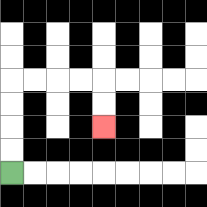{'start': '[0, 7]', 'end': '[4, 5]', 'path_directions': 'U,U,U,U,R,R,R,R,D,D', 'path_coordinates': '[[0, 7], [0, 6], [0, 5], [0, 4], [0, 3], [1, 3], [2, 3], [3, 3], [4, 3], [4, 4], [4, 5]]'}